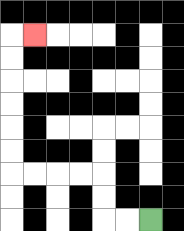{'start': '[6, 9]', 'end': '[1, 1]', 'path_directions': 'L,L,U,U,L,L,L,L,U,U,U,U,U,U,R', 'path_coordinates': '[[6, 9], [5, 9], [4, 9], [4, 8], [4, 7], [3, 7], [2, 7], [1, 7], [0, 7], [0, 6], [0, 5], [0, 4], [0, 3], [0, 2], [0, 1], [1, 1]]'}